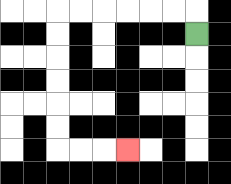{'start': '[8, 1]', 'end': '[5, 6]', 'path_directions': 'U,L,L,L,L,L,L,D,D,D,D,D,D,R,R,R', 'path_coordinates': '[[8, 1], [8, 0], [7, 0], [6, 0], [5, 0], [4, 0], [3, 0], [2, 0], [2, 1], [2, 2], [2, 3], [2, 4], [2, 5], [2, 6], [3, 6], [4, 6], [5, 6]]'}